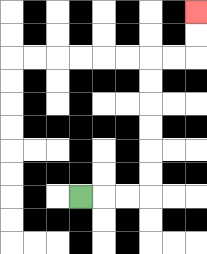{'start': '[3, 8]', 'end': '[8, 0]', 'path_directions': 'R,R,R,U,U,U,U,U,U,R,R,U,U', 'path_coordinates': '[[3, 8], [4, 8], [5, 8], [6, 8], [6, 7], [6, 6], [6, 5], [6, 4], [6, 3], [6, 2], [7, 2], [8, 2], [8, 1], [8, 0]]'}